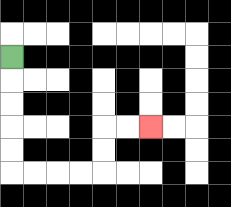{'start': '[0, 2]', 'end': '[6, 5]', 'path_directions': 'D,D,D,D,D,R,R,R,R,U,U,R,R', 'path_coordinates': '[[0, 2], [0, 3], [0, 4], [0, 5], [0, 6], [0, 7], [1, 7], [2, 7], [3, 7], [4, 7], [4, 6], [4, 5], [5, 5], [6, 5]]'}